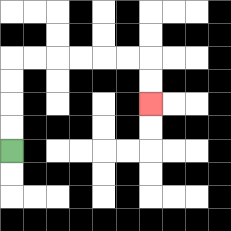{'start': '[0, 6]', 'end': '[6, 4]', 'path_directions': 'U,U,U,U,R,R,R,R,R,R,D,D', 'path_coordinates': '[[0, 6], [0, 5], [0, 4], [0, 3], [0, 2], [1, 2], [2, 2], [3, 2], [4, 2], [5, 2], [6, 2], [6, 3], [6, 4]]'}